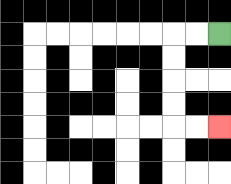{'start': '[9, 1]', 'end': '[9, 5]', 'path_directions': 'L,L,D,D,D,D,R,R', 'path_coordinates': '[[9, 1], [8, 1], [7, 1], [7, 2], [7, 3], [7, 4], [7, 5], [8, 5], [9, 5]]'}